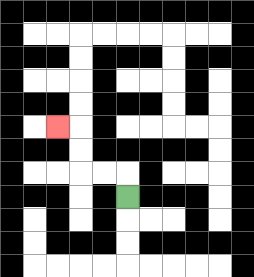{'start': '[5, 8]', 'end': '[2, 5]', 'path_directions': 'U,L,L,U,U,L', 'path_coordinates': '[[5, 8], [5, 7], [4, 7], [3, 7], [3, 6], [3, 5], [2, 5]]'}